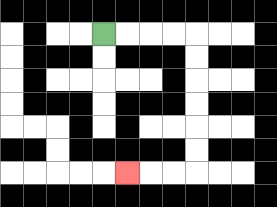{'start': '[4, 1]', 'end': '[5, 7]', 'path_directions': 'R,R,R,R,D,D,D,D,D,D,L,L,L', 'path_coordinates': '[[4, 1], [5, 1], [6, 1], [7, 1], [8, 1], [8, 2], [8, 3], [8, 4], [8, 5], [8, 6], [8, 7], [7, 7], [6, 7], [5, 7]]'}